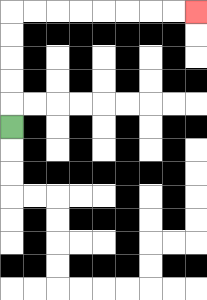{'start': '[0, 5]', 'end': '[8, 0]', 'path_directions': 'U,U,U,U,U,R,R,R,R,R,R,R,R', 'path_coordinates': '[[0, 5], [0, 4], [0, 3], [0, 2], [0, 1], [0, 0], [1, 0], [2, 0], [3, 0], [4, 0], [5, 0], [6, 0], [7, 0], [8, 0]]'}